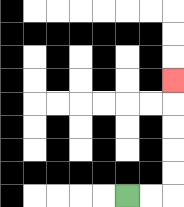{'start': '[5, 8]', 'end': '[7, 3]', 'path_directions': 'R,R,U,U,U,U,U', 'path_coordinates': '[[5, 8], [6, 8], [7, 8], [7, 7], [7, 6], [7, 5], [7, 4], [7, 3]]'}